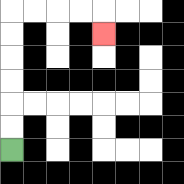{'start': '[0, 6]', 'end': '[4, 1]', 'path_directions': 'U,U,U,U,U,U,R,R,R,R,D', 'path_coordinates': '[[0, 6], [0, 5], [0, 4], [0, 3], [0, 2], [0, 1], [0, 0], [1, 0], [2, 0], [3, 0], [4, 0], [4, 1]]'}